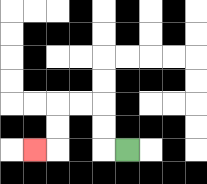{'start': '[5, 6]', 'end': '[1, 6]', 'path_directions': 'L,U,U,L,L,D,D,L', 'path_coordinates': '[[5, 6], [4, 6], [4, 5], [4, 4], [3, 4], [2, 4], [2, 5], [2, 6], [1, 6]]'}